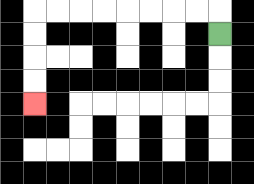{'start': '[9, 1]', 'end': '[1, 4]', 'path_directions': 'U,L,L,L,L,L,L,L,L,D,D,D,D', 'path_coordinates': '[[9, 1], [9, 0], [8, 0], [7, 0], [6, 0], [5, 0], [4, 0], [3, 0], [2, 0], [1, 0], [1, 1], [1, 2], [1, 3], [1, 4]]'}